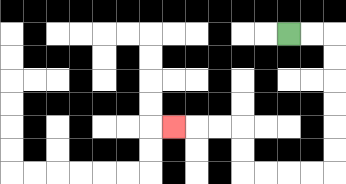{'start': '[12, 1]', 'end': '[7, 5]', 'path_directions': 'R,R,D,D,D,D,D,D,L,L,L,L,U,U,L,L,L', 'path_coordinates': '[[12, 1], [13, 1], [14, 1], [14, 2], [14, 3], [14, 4], [14, 5], [14, 6], [14, 7], [13, 7], [12, 7], [11, 7], [10, 7], [10, 6], [10, 5], [9, 5], [8, 5], [7, 5]]'}